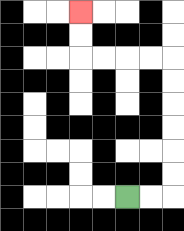{'start': '[5, 8]', 'end': '[3, 0]', 'path_directions': 'R,R,U,U,U,U,U,U,L,L,L,L,U,U', 'path_coordinates': '[[5, 8], [6, 8], [7, 8], [7, 7], [7, 6], [7, 5], [7, 4], [7, 3], [7, 2], [6, 2], [5, 2], [4, 2], [3, 2], [3, 1], [3, 0]]'}